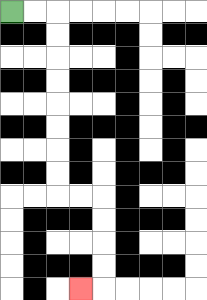{'start': '[0, 0]', 'end': '[3, 12]', 'path_directions': 'R,R,D,D,D,D,D,D,D,D,R,R,D,D,D,D,L', 'path_coordinates': '[[0, 0], [1, 0], [2, 0], [2, 1], [2, 2], [2, 3], [2, 4], [2, 5], [2, 6], [2, 7], [2, 8], [3, 8], [4, 8], [4, 9], [4, 10], [4, 11], [4, 12], [3, 12]]'}